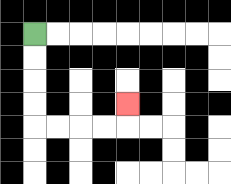{'start': '[1, 1]', 'end': '[5, 4]', 'path_directions': 'D,D,D,D,R,R,R,R,U', 'path_coordinates': '[[1, 1], [1, 2], [1, 3], [1, 4], [1, 5], [2, 5], [3, 5], [4, 5], [5, 5], [5, 4]]'}